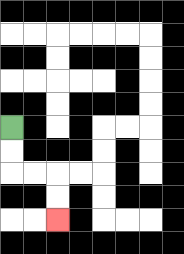{'start': '[0, 5]', 'end': '[2, 9]', 'path_directions': 'D,D,R,R,D,D', 'path_coordinates': '[[0, 5], [0, 6], [0, 7], [1, 7], [2, 7], [2, 8], [2, 9]]'}